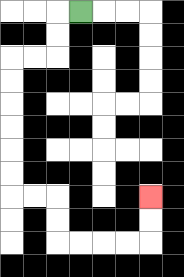{'start': '[3, 0]', 'end': '[6, 8]', 'path_directions': 'L,D,D,L,L,D,D,D,D,D,D,R,R,D,D,R,R,R,R,U,U', 'path_coordinates': '[[3, 0], [2, 0], [2, 1], [2, 2], [1, 2], [0, 2], [0, 3], [0, 4], [0, 5], [0, 6], [0, 7], [0, 8], [1, 8], [2, 8], [2, 9], [2, 10], [3, 10], [4, 10], [5, 10], [6, 10], [6, 9], [6, 8]]'}